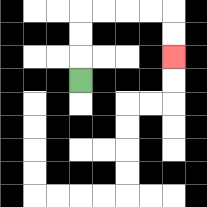{'start': '[3, 3]', 'end': '[7, 2]', 'path_directions': 'U,U,U,R,R,R,R,D,D', 'path_coordinates': '[[3, 3], [3, 2], [3, 1], [3, 0], [4, 0], [5, 0], [6, 0], [7, 0], [7, 1], [7, 2]]'}